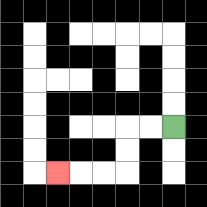{'start': '[7, 5]', 'end': '[2, 7]', 'path_directions': 'L,L,D,D,L,L,L', 'path_coordinates': '[[7, 5], [6, 5], [5, 5], [5, 6], [5, 7], [4, 7], [3, 7], [2, 7]]'}